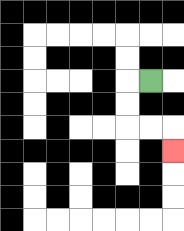{'start': '[6, 3]', 'end': '[7, 6]', 'path_directions': 'L,D,D,R,R,D', 'path_coordinates': '[[6, 3], [5, 3], [5, 4], [5, 5], [6, 5], [7, 5], [7, 6]]'}